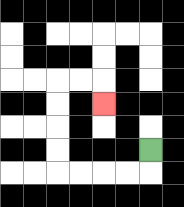{'start': '[6, 6]', 'end': '[4, 4]', 'path_directions': 'D,L,L,L,L,U,U,U,U,R,R,D', 'path_coordinates': '[[6, 6], [6, 7], [5, 7], [4, 7], [3, 7], [2, 7], [2, 6], [2, 5], [2, 4], [2, 3], [3, 3], [4, 3], [4, 4]]'}